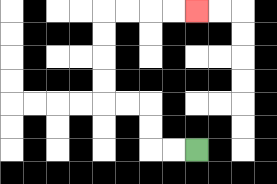{'start': '[8, 6]', 'end': '[8, 0]', 'path_directions': 'L,L,U,U,L,L,U,U,U,U,R,R,R,R', 'path_coordinates': '[[8, 6], [7, 6], [6, 6], [6, 5], [6, 4], [5, 4], [4, 4], [4, 3], [4, 2], [4, 1], [4, 0], [5, 0], [6, 0], [7, 0], [8, 0]]'}